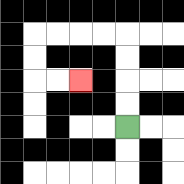{'start': '[5, 5]', 'end': '[3, 3]', 'path_directions': 'U,U,U,U,L,L,L,L,D,D,R,R', 'path_coordinates': '[[5, 5], [5, 4], [5, 3], [5, 2], [5, 1], [4, 1], [3, 1], [2, 1], [1, 1], [1, 2], [1, 3], [2, 3], [3, 3]]'}